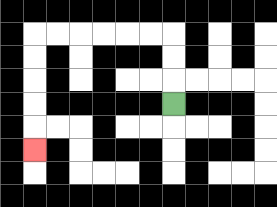{'start': '[7, 4]', 'end': '[1, 6]', 'path_directions': 'U,U,U,L,L,L,L,L,L,D,D,D,D,D', 'path_coordinates': '[[7, 4], [7, 3], [7, 2], [7, 1], [6, 1], [5, 1], [4, 1], [3, 1], [2, 1], [1, 1], [1, 2], [1, 3], [1, 4], [1, 5], [1, 6]]'}